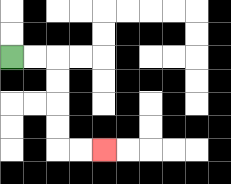{'start': '[0, 2]', 'end': '[4, 6]', 'path_directions': 'R,R,D,D,D,D,R,R', 'path_coordinates': '[[0, 2], [1, 2], [2, 2], [2, 3], [2, 4], [2, 5], [2, 6], [3, 6], [4, 6]]'}